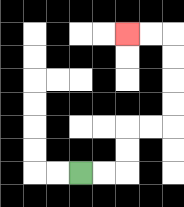{'start': '[3, 7]', 'end': '[5, 1]', 'path_directions': 'R,R,U,U,R,R,U,U,U,U,L,L', 'path_coordinates': '[[3, 7], [4, 7], [5, 7], [5, 6], [5, 5], [6, 5], [7, 5], [7, 4], [7, 3], [7, 2], [7, 1], [6, 1], [5, 1]]'}